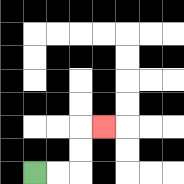{'start': '[1, 7]', 'end': '[4, 5]', 'path_directions': 'R,R,U,U,R', 'path_coordinates': '[[1, 7], [2, 7], [3, 7], [3, 6], [3, 5], [4, 5]]'}